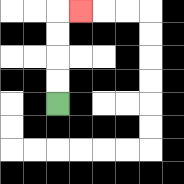{'start': '[2, 4]', 'end': '[3, 0]', 'path_directions': 'U,U,U,U,R', 'path_coordinates': '[[2, 4], [2, 3], [2, 2], [2, 1], [2, 0], [3, 0]]'}